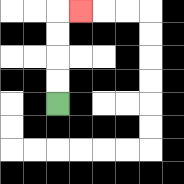{'start': '[2, 4]', 'end': '[3, 0]', 'path_directions': 'U,U,U,U,R', 'path_coordinates': '[[2, 4], [2, 3], [2, 2], [2, 1], [2, 0], [3, 0]]'}